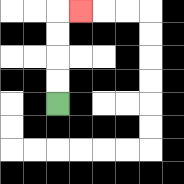{'start': '[2, 4]', 'end': '[3, 0]', 'path_directions': 'U,U,U,U,R', 'path_coordinates': '[[2, 4], [2, 3], [2, 2], [2, 1], [2, 0], [3, 0]]'}